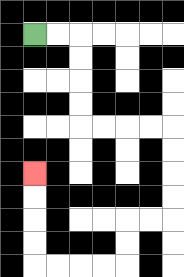{'start': '[1, 1]', 'end': '[1, 7]', 'path_directions': 'R,R,D,D,D,D,R,R,R,R,D,D,D,D,L,L,D,D,L,L,L,L,U,U,U,U', 'path_coordinates': '[[1, 1], [2, 1], [3, 1], [3, 2], [3, 3], [3, 4], [3, 5], [4, 5], [5, 5], [6, 5], [7, 5], [7, 6], [7, 7], [7, 8], [7, 9], [6, 9], [5, 9], [5, 10], [5, 11], [4, 11], [3, 11], [2, 11], [1, 11], [1, 10], [1, 9], [1, 8], [1, 7]]'}